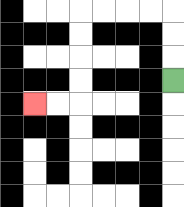{'start': '[7, 3]', 'end': '[1, 4]', 'path_directions': 'U,U,U,L,L,L,L,D,D,D,D,L,L', 'path_coordinates': '[[7, 3], [7, 2], [7, 1], [7, 0], [6, 0], [5, 0], [4, 0], [3, 0], [3, 1], [3, 2], [3, 3], [3, 4], [2, 4], [1, 4]]'}